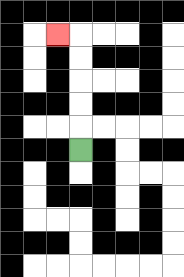{'start': '[3, 6]', 'end': '[2, 1]', 'path_directions': 'U,U,U,U,U,L', 'path_coordinates': '[[3, 6], [3, 5], [3, 4], [3, 3], [3, 2], [3, 1], [2, 1]]'}